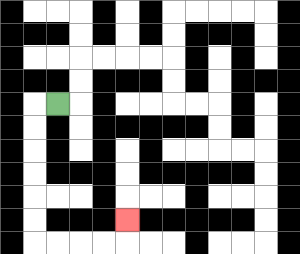{'start': '[2, 4]', 'end': '[5, 9]', 'path_directions': 'L,D,D,D,D,D,D,R,R,R,R,U', 'path_coordinates': '[[2, 4], [1, 4], [1, 5], [1, 6], [1, 7], [1, 8], [1, 9], [1, 10], [2, 10], [3, 10], [4, 10], [5, 10], [5, 9]]'}